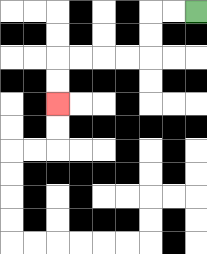{'start': '[8, 0]', 'end': '[2, 4]', 'path_directions': 'L,L,D,D,L,L,L,L,D,D', 'path_coordinates': '[[8, 0], [7, 0], [6, 0], [6, 1], [6, 2], [5, 2], [4, 2], [3, 2], [2, 2], [2, 3], [2, 4]]'}